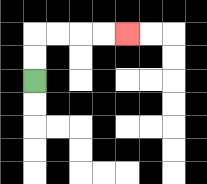{'start': '[1, 3]', 'end': '[5, 1]', 'path_directions': 'U,U,R,R,R,R', 'path_coordinates': '[[1, 3], [1, 2], [1, 1], [2, 1], [3, 1], [4, 1], [5, 1]]'}